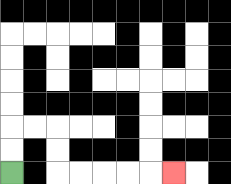{'start': '[0, 7]', 'end': '[7, 7]', 'path_directions': 'U,U,R,R,D,D,R,R,R,R,R', 'path_coordinates': '[[0, 7], [0, 6], [0, 5], [1, 5], [2, 5], [2, 6], [2, 7], [3, 7], [4, 7], [5, 7], [6, 7], [7, 7]]'}